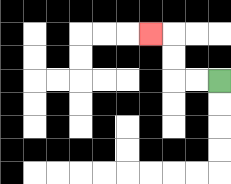{'start': '[9, 3]', 'end': '[6, 1]', 'path_directions': 'L,L,U,U,L', 'path_coordinates': '[[9, 3], [8, 3], [7, 3], [7, 2], [7, 1], [6, 1]]'}